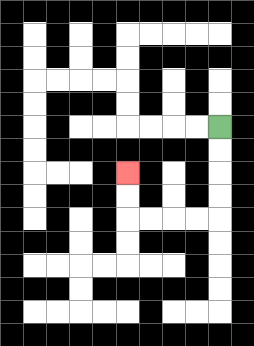{'start': '[9, 5]', 'end': '[5, 7]', 'path_directions': 'D,D,D,D,L,L,L,L,U,U', 'path_coordinates': '[[9, 5], [9, 6], [9, 7], [9, 8], [9, 9], [8, 9], [7, 9], [6, 9], [5, 9], [5, 8], [5, 7]]'}